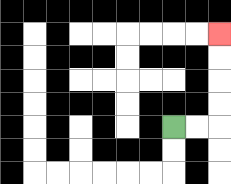{'start': '[7, 5]', 'end': '[9, 1]', 'path_directions': 'R,R,U,U,U,U', 'path_coordinates': '[[7, 5], [8, 5], [9, 5], [9, 4], [9, 3], [9, 2], [9, 1]]'}